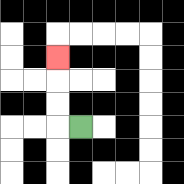{'start': '[3, 5]', 'end': '[2, 2]', 'path_directions': 'L,U,U,U', 'path_coordinates': '[[3, 5], [2, 5], [2, 4], [2, 3], [2, 2]]'}